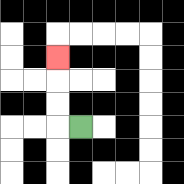{'start': '[3, 5]', 'end': '[2, 2]', 'path_directions': 'L,U,U,U', 'path_coordinates': '[[3, 5], [2, 5], [2, 4], [2, 3], [2, 2]]'}